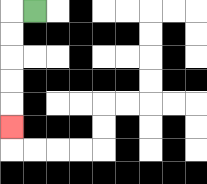{'start': '[1, 0]', 'end': '[0, 5]', 'path_directions': 'L,D,D,D,D,D', 'path_coordinates': '[[1, 0], [0, 0], [0, 1], [0, 2], [0, 3], [0, 4], [0, 5]]'}